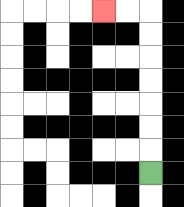{'start': '[6, 7]', 'end': '[4, 0]', 'path_directions': 'U,U,U,U,U,U,U,L,L', 'path_coordinates': '[[6, 7], [6, 6], [6, 5], [6, 4], [6, 3], [6, 2], [6, 1], [6, 0], [5, 0], [4, 0]]'}